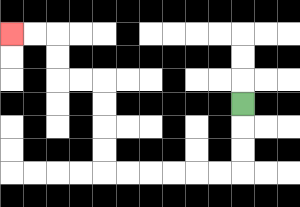{'start': '[10, 4]', 'end': '[0, 1]', 'path_directions': 'D,D,D,L,L,L,L,L,L,U,U,U,U,L,L,U,U,L,L', 'path_coordinates': '[[10, 4], [10, 5], [10, 6], [10, 7], [9, 7], [8, 7], [7, 7], [6, 7], [5, 7], [4, 7], [4, 6], [4, 5], [4, 4], [4, 3], [3, 3], [2, 3], [2, 2], [2, 1], [1, 1], [0, 1]]'}